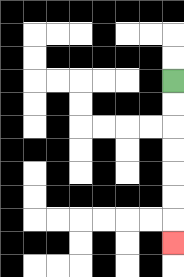{'start': '[7, 3]', 'end': '[7, 10]', 'path_directions': 'D,D,D,D,D,D,D', 'path_coordinates': '[[7, 3], [7, 4], [7, 5], [7, 6], [7, 7], [7, 8], [7, 9], [7, 10]]'}